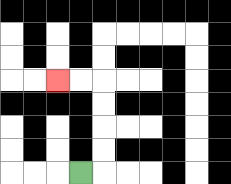{'start': '[3, 7]', 'end': '[2, 3]', 'path_directions': 'R,U,U,U,U,L,L', 'path_coordinates': '[[3, 7], [4, 7], [4, 6], [4, 5], [4, 4], [4, 3], [3, 3], [2, 3]]'}